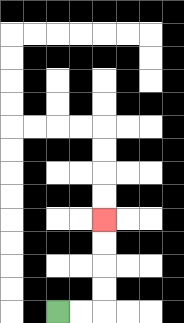{'start': '[2, 13]', 'end': '[4, 9]', 'path_directions': 'R,R,U,U,U,U', 'path_coordinates': '[[2, 13], [3, 13], [4, 13], [4, 12], [4, 11], [4, 10], [4, 9]]'}